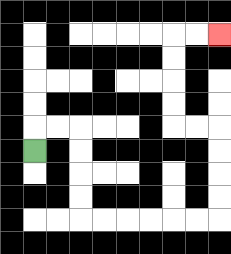{'start': '[1, 6]', 'end': '[9, 1]', 'path_directions': 'U,R,R,D,D,D,D,R,R,R,R,R,R,U,U,U,U,L,L,U,U,U,U,R,R', 'path_coordinates': '[[1, 6], [1, 5], [2, 5], [3, 5], [3, 6], [3, 7], [3, 8], [3, 9], [4, 9], [5, 9], [6, 9], [7, 9], [8, 9], [9, 9], [9, 8], [9, 7], [9, 6], [9, 5], [8, 5], [7, 5], [7, 4], [7, 3], [7, 2], [7, 1], [8, 1], [9, 1]]'}